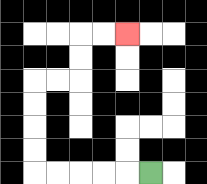{'start': '[6, 7]', 'end': '[5, 1]', 'path_directions': 'L,L,L,L,L,U,U,U,U,R,R,U,U,R,R', 'path_coordinates': '[[6, 7], [5, 7], [4, 7], [3, 7], [2, 7], [1, 7], [1, 6], [1, 5], [1, 4], [1, 3], [2, 3], [3, 3], [3, 2], [3, 1], [4, 1], [5, 1]]'}